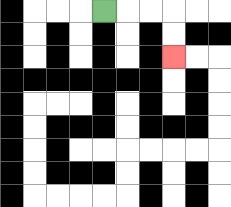{'start': '[4, 0]', 'end': '[7, 2]', 'path_directions': 'R,R,R,D,D', 'path_coordinates': '[[4, 0], [5, 0], [6, 0], [7, 0], [7, 1], [7, 2]]'}